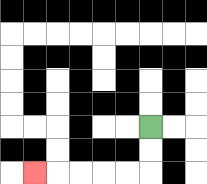{'start': '[6, 5]', 'end': '[1, 7]', 'path_directions': 'D,D,L,L,L,L,L', 'path_coordinates': '[[6, 5], [6, 6], [6, 7], [5, 7], [4, 7], [3, 7], [2, 7], [1, 7]]'}